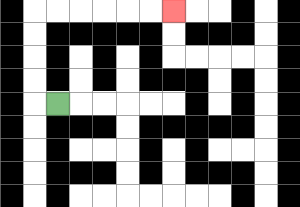{'start': '[2, 4]', 'end': '[7, 0]', 'path_directions': 'L,U,U,U,U,R,R,R,R,R,R', 'path_coordinates': '[[2, 4], [1, 4], [1, 3], [1, 2], [1, 1], [1, 0], [2, 0], [3, 0], [4, 0], [5, 0], [6, 0], [7, 0]]'}